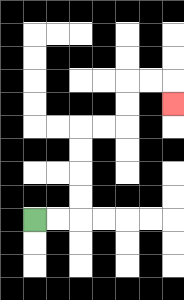{'start': '[1, 9]', 'end': '[7, 4]', 'path_directions': 'R,R,U,U,U,U,R,R,U,U,R,R,D', 'path_coordinates': '[[1, 9], [2, 9], [3, 9], [3, 8], [3, 7], [3, 6], [3, 5], [4, 5], [5, 5], [5, 4], [5, 3], [6, 3], [7, 3], [7, 4]]'}